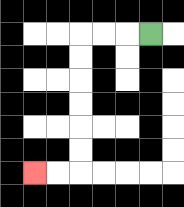{'start': '[6, 1]', 'end': '[1, 7]', 'path_directions': 'L,L,L,D,D,D,D,D,D,L,L', 'path_coordinates': '[[6, 1], [5, 1], [4, 1], [3, 1], [3, 2], [3, 3], [3, 4], [3, 5], [3, 6], [3, 7], [2, 7], [1, 7]]'}